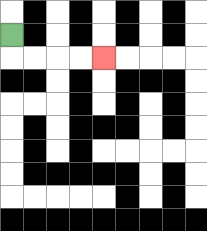{'start': '[0, 1]', 'end': '[4, 2]', 'path_directions': 'D,R,R,R,R', 'path_coordinates': '[[0, 1], [0, 2], [1, 2], [2, 2], [3, 2], [4, 2]]'}